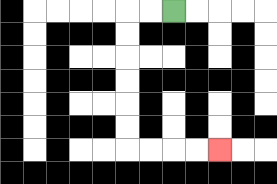{'start': '[7, 0]', 'end': '[9, 6]', 'path_directions': 'L,L,D,D,D,D,D,D,R,R,R,R', 'path_coordinates': '[[7, 0], [6, 0], [5, 0], [5, 1], [5, 2], [5, 3], [5, 4], [5, 5], [5, 6], [6, 6], [7, 6], [8, 6], [9, 6]]'}